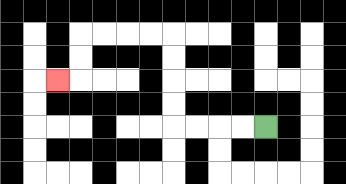{'start': '[11, 5]', 'end': '[2, 3]', 'path_directions': 'L,L,L,L,U,U,U,U,L,L,L,L,D,D,L', 'path_coordinates': '[[11, 5], [10, 5], [9, 5], [8, 5], [7, 5], [7, 4], [7, 3], [7, 2], [7, 1], [6, 1], [5, 1], [4, 1], [3, 1], [3, 2], [3, 3], [2, 3]]'}